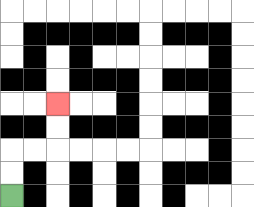{'start': '[0, 8]', 'end': '[2, 4]', 'path_directions': 'U,U,R,R,U,U', 'path_coordinates': '[[0, 8], [0, 7], [0, 6], [1, 6], [2, 6], [2, 5], [2, 4]]'}